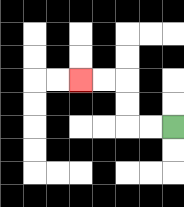{'start': '[7, 5]', 'end': '[3, 3]', 'path_directions': 'L,L,U,U,L,L', 'path_coordinates': '[[7, 5], [6, 5], [5, 5], [5, 4], [5, 3], [4, 3], [3, 3]]'}